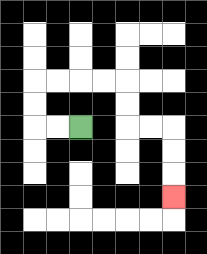{'start': '[3, 5]', 'end': '[7, 8]', 'path_directions': 'L,L,U,U,R,R,R,R,D,D,R,R,D,D,D', 'path_coordinates': '[[3, 5], [2, 5], [1, 5], [1, 4], [1, 3], [2, 3], [3, 3], [4, 3], [5, 3], [5, 4], [5, 5], [6, 5], [7, 5], [7, 6], [7, 7], [7, 8]]'}